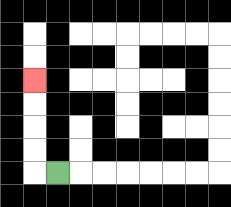{'start': '[2, 7]', 'end': '[1, 3]', 'path_directions': 'L,U,U,U,U', 'path_coordinates': '[[2, 7], [1, 7], [1, 6], [1, 5], [1, 4], [1, 3]]'}